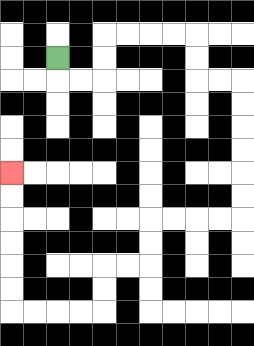{'start': '[2, 2]', 'end': '[0, 7]', 'path_directions': 'D,R,R,U,U,R,R,R,R,D,D,R,R,D,D,D,D,D,D,L,L,L,L,D,D,L,L,D,D,L,L,L,L,U,U,U,U,U,U', 'path_coordinates': '[[2, 2], [2, 3], [3, 3], [4, 3], [4, 2], [4, 1], [5, 1], [6, 1], [7, 1], [8, 1], [8, 2], [8, 3], [9, 3], [10, 3], [10, 4], [10, 5], [10, 6], [10, 7], [10, 8], [10, 9], [9, 9], [8, 9], [7, 9], [6, 9], [6, 10], [6, 11], [5, 11], [4, 11], [4, 12], [4, 13], [3, 13], [2, 13], [1, 13], [0, 13], [0, 12], [0, 11], [0, 10], [0, 9], [0, 8], [0, 7]]'}